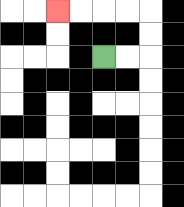{'start': '[4, 2]', 'end': '[2, 0]', 'path_directions': 'R,R,U,U,L,L,L,L', 'path_coordinates': '[[4, 2], [5, 2], [6, 2], [6, 1], [6, 0], [5, 0], [4, 0], [3, 0], [2, 0]]'}